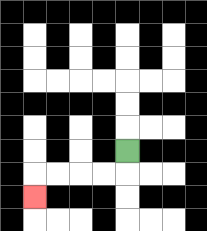{'start': '[5, 6]', 'end': '[1, 8]', 'path_directions': 'D,L,L,L,L,D', 'path_coordinates': '[[5, 6], [5, 7], [4, 7], [3, 7], [2, 7], [1, 7], [1, 8]]'}